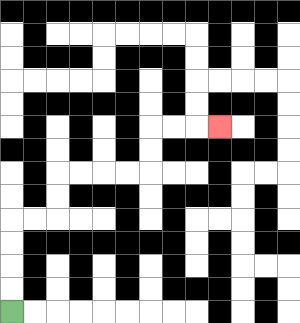{'start': '[0, 13]', 'end': '[9, 5]', 'path_directions': 'U,U,U,U,R,R,U,U,R,R,R,R,U,U,R,R,R', 'path_coordinates': '[[0, 13], [0, 12], [0, 11], [0, 10], [0, 9], [1, 9], [2, 9], [2, 8], [2, 7], [3, 7], [4, 7], [5, 7], [6, 7], [6, 6], [6, 5], [7, 5], [8, 5], [9, 5]]'}